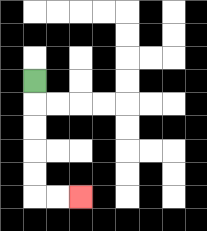{'start': '[1, 3]', 'end': '[3, 8]', 'path_directions': 'D,D,D,D,D,R,R', 'path_coordinates': '[[1, 3], [1, 4], [1, 5], [1, 6], [1, 7], [1, 8], [2, 8], [3, 8]]'}